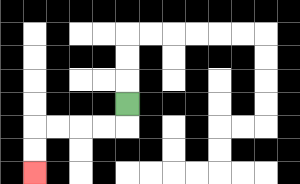{'start': '[5, 4]', 'end': '[1, 7]', 'path_directions': 'D,L,L,L,L,D,D', 'path_coordinates': '[[5, 4], [5, 5], [4, 5], [3, 5], [2, 5], [1, 5], [1, 6], [1, 7]]'}